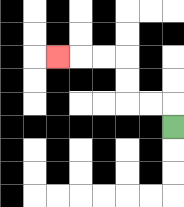{'start': '[7, 5]', 'end': '[2, 2]', 'path_directions': 'U,L,L,U,U,L,L,L', 'path_coordinates': '[[7, 5], [7, 4], [6, 4], [5, 4], [5, 3], [5, 2], [4, 2], [3, 2], [2, 2]]'}